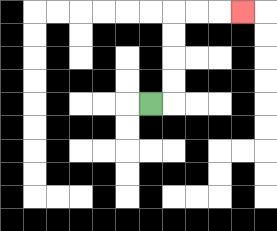{'start': '[6, 4]', 'end': '[10, 0]', 'path_directions': 'R,U,U,U,U,R,R,R', 'path_coordinates': '[[6, 4], [7, 4], [7, 3], [7, 2], [7, 1], [7, 0], [8, 0], [9, 0], [10, 0]]'}